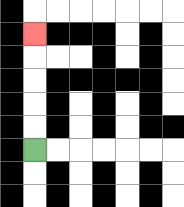{'start': '[1, 6]', 'end': '[1, 1]', 'path_directions': 'U,U,U,U,U', 'path_coordinates': '[[1, 6], [1, 5], [1, 4], [1, 3], [1, 2], [1, 1]]'}